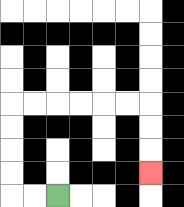{'start': '[2, 8]', 'end': '[6, 7]', 'path_directions': 'L,L,U,U,U,U,R,R,R,R,R,R,D,D,D', 'path_coordinates': '[[2, 8], [1, 8], [0, 8], [0, 7], [0, 6], [0, 5], [0, 4], [1, 4], [2, 4], [3, 4], [4, 4], [5, 4], [6, 4], [6, 5], [6, 6], [6, 7]]'}